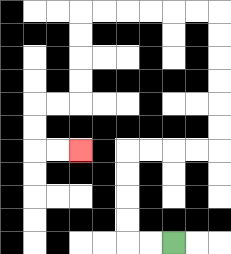{'start': '[7, 10]', 'end': '[3, 6]', 'path_directions': 'L,L,U,U,U,U,R,R,R,R,U,U,U,U,U,U,L,L,L,L,L,L,D,D,D,D,L,L,D,D,R,R', 'path_coordinates': '[[7, 10], [6, 10], [5, 10], [5, 9], [5, 8], [5, 7], [5, 6], [6, 6], [7, 6], [8, 6], [9, 6], [9, 5], [9, 4], [9, 3], [9, 2], [9, 1], [9, 0], [8, 0], [7, 0], [6, 0], [5, 0], [4, 0], [3, 0], [3, 1], [3, 2], [3, 3], [3, 4], [2, 4], [1, 4], [1, 5], [1, 6], [2, 6], [3, 6]]'}